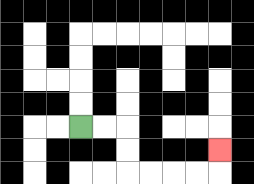{'start': '[3, 5]', 'end': '[9, 6]', 'path_directions': 'R,R,D,D,R,R,R,R,U', 'path_coordinates': '[[3, 5], [4, 5], [5, 5], [5, 6], [5, 7], [6, 7], [7, 7], [8, 7], [9, 7], [9, 6]]'}